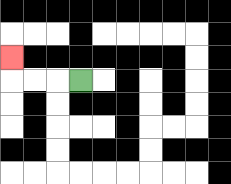{'start': '[3, 3]', 'end': '[0, 2]', 'path_directions': 'L,L,L,U', 'path_coordinates': '[[3, 3], [2, 3], [1, 3], [0, 3], [0, 2]]'}